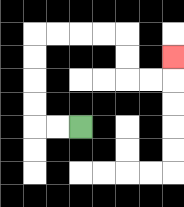{'start': '[3, 5]', 'end': '[7, 2]', 'path_directions': 'L,L,U,U,U,U,R,R,R,R,D,D,R,R,U', 'path_coordinates': '[[3, 5], [2, 5], [1, 5], [1, 4], [1, 3], [1, 2], [1, 1], [2, 1], [3, 1], [4, 1], [5, 1], [5, 2], [5, 3], [6, 3], [7, 3], [7, 2]]'}